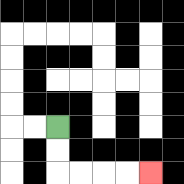{'start': '[2, 5]', 'end': '[6, 7]', 'path_directions': 'D,D,R,R,R,R', 'path_coordinates': '[[2, 5], [2, 6], [2, 7], [3, 7], [4, 7], [5, 7], [6, 7]]'}